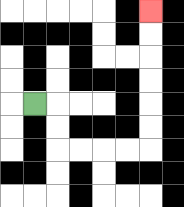{'start': '[1, 4]', 'end': '[6, 0]', 'path_directions': 'R,D,D,R,R,R,R,U,U,U,U,U,U', 'path_coordinates': '[[1, 4], [2, 4], [2, 5], [2, 6], [3, 6], [4, 6], [5, 6], [6, 6], [6, 5], [6, 4], [6, 3], [6, 2], [6, 1], [6, 0]]'}